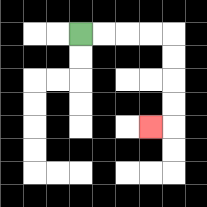{'start': '[3, 1]', 'end': '[6, 5]', 'path_directions': 'R,R,R,R,D,D,D,D,L', 'path_coordinates': '[[3, 1], [4, 1], [5, 1], [6, 1], [7, 1], [7, 2], [7, 3], [7, 4], [7, 5], [6, 5]]'}